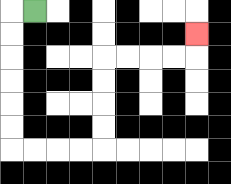{'start': '[1, 0]', 'end': '[8, 1]', 'path_directions': 'L,D,D,D,D,D,D,R,R,R,R,U,U,U,U,R,R,R,R,U', 'path_coordinates': '[[1, 0], [0, 0], [0, 1], [0, 2], [0, 3], [0, 4], [0, 5], [0, 6], [1, 6], [2, 6], [3, 6], [4, 6], [4, 5], [4, 4], [4, 3], [4, 2], [5, 2], [6, 2], [7, 2], [8, 2], [8, 1]]'}